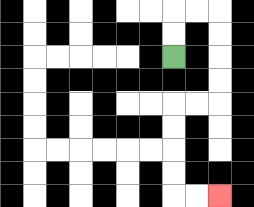{'start': '[7, 2]', 'end': '[9, 8]', 'path_directions': 'U,U,R,R,D,D,D,D,L,L,D,D,D,D,R,R', 'path_coordinates': '[[7, 2], [7, 1], [7, 0], [8, 0], [9, 0], [9, 1], [9, 2], [9, 3], [9, 4], [8, 4], [7, 4], [7, 5], [7, 6], [7, 7], [7, 8], [8, 8], [9, 8]]'}